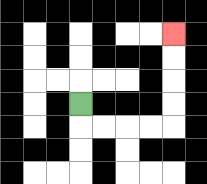{'start': '[3, 4]', 'end': '[7, 1]', 'path_directions': 'D,R,R,R,R,U,U,U,U', 'path_coordinates': '[[3, 4], [3, 5], [4, 5], [5, 5], [6, 5], [7, 5], [7, 4], [7, 3], [7, 2], [7, 1]]'}